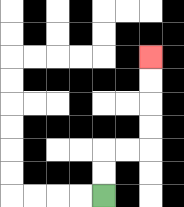{'start': '[4, 8]', 'end': '[6, 2]', 'path_directions': 'U,U,R,R,U,U,U,U', 'path_coordinates': '[[4, 8], [4, 7], [4, 6], [5, 6], [6, 6], [6, 5], [6, 4], [6, 3], [6, 2]]'}